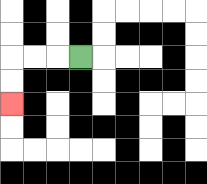{'start': '[3, 2]', 'end': '[0, 4]', 'path_directions': 'L,L,L,D,D', 'path_coordinates': '[[3, 2], [2, 2], [1, 2], [0, 2], [0, 3], [0, 4]]'}